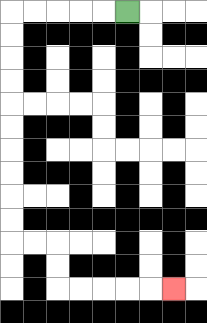{'start': '[5, 0]', 'end': '[7, 12]', 'path_directions': 'L,L,L,L,L,D,D,D,D,D,D,D,D,D,D,R,R,D,D,R,R,R,R,R', 'path_coordinates': '[[5, 0], [4, 0], [3, 0], [2, 0], [1, 0], [0, 0], [0, 1], [0, 2], [0, 3], [0, 4], [0, 5], [0, 6], [0, 7], [0, 8], [0, 9], [0, 10], [1, 10], [2, 10], [2, 11], [2, 12], [3, 12], [4, 12], [5, 12], [6, 12], [7, 12]]'}